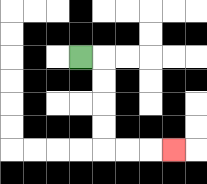{'start': '[3, 2]', 'end': '[7, 6]', 'path_directions': 'R,D,D,D,D,R,R,R', 'path_coordinates': '[[3, 2], [4, 2], [4, 3], [4, 4], [4, 5], [4, 6], [5, 6], [6, 6], [7, 6]]'}